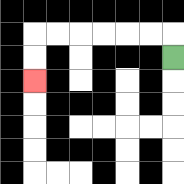{'start': '[7, 2]', 'end': '[1, 3]', 'path_directions': 'U,L,L,L,L,L,L,D,D', 'path_coordinates': '[[7, 2], [7, 1], [6, 1], [5, 1], [4, 1], [3, 1], [2, 1], [1, 1], [1, 2], [1, 3]]'}